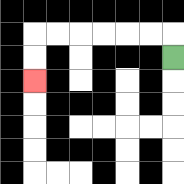{'start': '[7, 2]', 'end': '[1, 3]', 'path_directions': 'U,L,L,L,L,L,L,D,D', 'path_coordinates': '[[7, 2], [7, 1], [6, 1], [5, 1], [4, 1], [3, 1], [2, 1], [1, 1], [1, 2], [1, 3]]'}